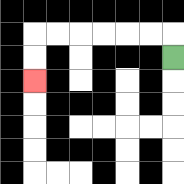{'start': '[7, 2]', 'end': '[1, 3]', 'path_directions': 'U,L,L,L,L,L,L,D,D', 'path_coordinates': '[[7, 2], [7, 1], [6, 1], [5, 1], [4, 1], [3, 1], [2, 1], [1, 1], [1, 2], [1, 3]]'}